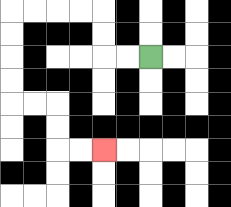{'start': '[6, 2]', 'end': '[4, 6]', 'path_directions': 'L,L,U,U,L,L,L,L,D,D,D,D,R,R,D,D,R,R', 'path_coordinates': '[[6, 2], [5, 2], [4, 2], [4, 1], [4, 0], [3, 0], [2, 0], [1, 0], [0, 0], [0, 1], [0, 2], [0, 3], [0, 4], [1, 4], [2, 4], [2, 5], [2, 6], [3, 6], [4, 6]]'}